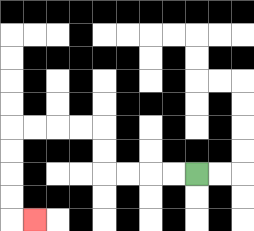{'start': '[8, 7]', 'end': '[1, 9]', 'path_directions': 'L,L,L,L,U,U,L,L,L,L,D,D,D,D,R', 'path_coordinates': '[[8, 7], [7, 7], [6, 7], [5, 7], [4, 7], [4, 6], [4, 5], [3, 5], [2, 5], [1, 5], [0, 5], [0, 6], [0, 7], [0, 8], [0, 9], [1, 9]]'}